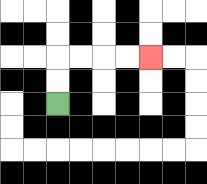{'start': '[2, 4]', 'end': '[6, 2]', 'path_directions': 'U,U,R,R,R,R', 'path_coordinates': '[[2, 4], [2, 3], [2, 2], [3, 2], [4, 2], [5, 2], [6, 2]]'}